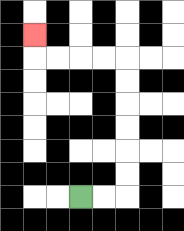{'start': '[3, 8]', 'end': '[1, 1]', 'path_directions': 'R,R,U,U,U,U,U,U,L,L,L,L,U', 'path_coordinates': '[[3, 8], [4, 8], [5, 8], [5, 7], [5, 6], [5, 5], [5, 4], [5, 3], [5, 2], [4, 2], [3, 2], [2, 2], [1, 2], [1, 1]]'}